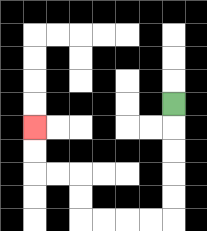{'start': '[7, 4]', 'end': '[1, 5]', 'path_directions': 'D,D,D,D,D,L,L,L,L,U,U,L,L,U,U', 'path_coordinates': '[[7, 4], [7, 5], [7, 6], [7, 7], [7, 8], [7, 9], [6, 9], [5, 9], [4, 9], [3, 9], [3, 8], [3, 7], [2, 7], [1, 7], [1, 6], [1, 5]]'}